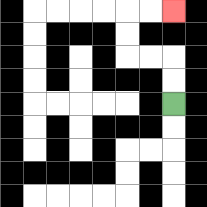{'start': '[7, 4]', 'end': '[7, 0]', 'path_directions': 'U,U,L,L,U,U,R,R', 'path_coordinates': '[[7, 4], [7, 3], [7, 2], [6, 2], [5, 2], [5, 1], [5, 0], [6, 0], [7, 0]]'}